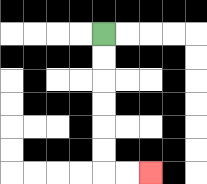{'start': '[4, 1]', 'end': '[6, 7]', 'path_directions': 'D,D,D,D,D,D,R,R', 'path_coordinates': '[[4, 1], [4, 2], [4, 3], [4, 4], [4, 5], [4, 6], [4, 7], [5, 7], [6, 7]]'}